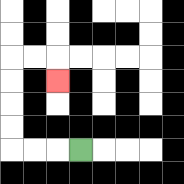{'start': '[3, 6]', 'end': '[2, 3]', 'path_directions': 'L,L,L,U,U,U,U,R,R,D', 'path_coordinates': '[[3, 6], [2, 6], [1, 6], [0, 6], [0, 5], [0, 4], [0, 3], [0, 2], [1, 2], [2, 2], [2, 3]]'}